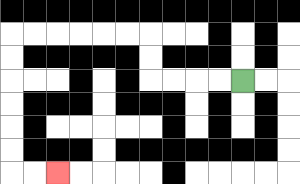{'start': '[10, 3]', 'end': '[2, 7]', 'path_directions': 'L,L,L,L,U,U,L,L,L,L,L,L,D,D,D,D,D,D,R,R', 'path_coordinates': '[[10, 3], [9, 3], [8, 3], [7, 3], [6, 3], [6, 2], [6, 1], [5, 1], [4, 1], [3, 1], [2, 1], [1, 1], [0, 1], [0, 2], [0, 3], [0, 4], [0, 5], [0, 6], [0, 7], [1, 7], [2, 7]]'}